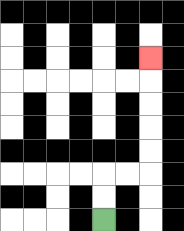{'start': '[4, 9]', 'end': '[6, 2]', 'path_directions': 'U,U,R,R,U,U,U,U,U', 'path_coordinates': '[[4, 9], [4, 8], [4, 7], [5, 7], [6, 7], [6, 6], [6, 5], [6, 4], [6, 3], [6, 2]]'}